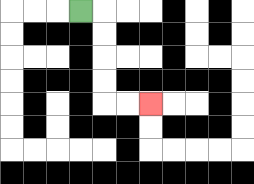{'start': '[3, 0]', 'end': '[6, 4]', 'path_directions': 'R,D,D,D,D,R,R', 'path_coordinates': '[[3, 0], [4, 0], [4, 1], [4, 2], [4, 3], [4, 4], [5, 4], [6, 4]]'}